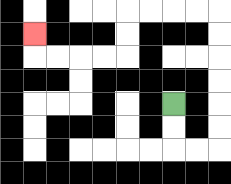{'start': '[7, 4]', 'end': '[1, 1]', 'path_directions': 'D,D,R,R,U,U,U,U,U,U,L,L,L,L,D,D,L,L,L,L,U', 'path_coordinates': '[[7, 4], [7, 5], [7, 6], [8, 6], [9, 6], [9, 5], [9, 4], [9, 3], [9, 2], [9, 1], [9, 0], [8, 0], [7, 0], [6, 0], [5, 0], [5, 1], [5, 2], [4, 2], [3, 2], [2, 2], [1, 2], [1, 1]]'}